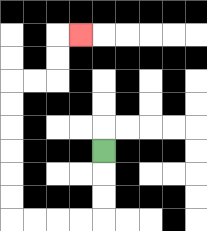{'start': '[4, 6]', 'end': '[3, 1]', 'path_directions': 'D,D,D,L,L,L,L,U,U,U,U,U,U,R,R,U,U,R', 'path_coordinates': '[[4, 6], [4, 7], [4, 8], [4, 9], [3, 9], [2, 9], [1, 9], [0, 9], [0, 8], [0, 7], [0, 6], [0, 5], [0, 4], [0, 3], [1, 3], [2, 3], [2, 2], [2, 1], [3, 1]]'}